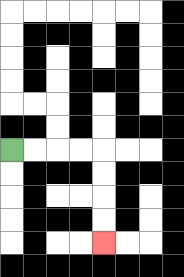{'start': '[0, 6]', 'end': '[4, 10]', 'path_directions': 'R,R,R,R,D,D,D,D', 'path_coordinates': '[[0, 6], [1, 6], [2, 6], [3, 6], [4, 6], [4, 7], [4, 8], [4, 9], [4, 10]]'}